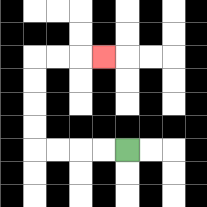{'start': '[5, 6]', 'end': '[4, 2]', 'path_directions': 'L,L,L,L,U,U,U,U,R,R,R', 'path_coordinates': '[[5, 6], [4, 6], [3, 6], [2, 6], [1, 6], [1, 5], [1, 4], [1, 3], [1, 2], [2, 2], [3, 2], [4, 2]]'}